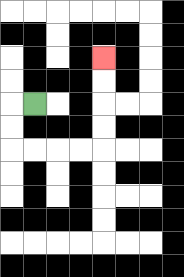{'start': '[1, 4]', 'end': '[4, 2]', 'path_directions': 'L,D,D,R,R,R,R,U,U,U,U', 'path_coordinates': '[[1, 4], [0, 4], [0, 5], [0, 6], [1, 6], [2, 6], [3, 6], [4, 6], [4, 5], [4, 4], [4, 3], [4, 2]]'}